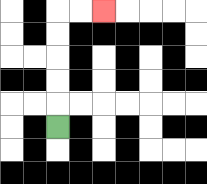{'start': '[2, 5]', 'end': '[4, 0]', 'path_directions': 'U,U,U,U,U,R,R', 'path_coordinates': '[[2, 5], [2, 4], [2, 3], [2, 2], [2, 1], [2, 0], [3, 0], [4, 0]]'}